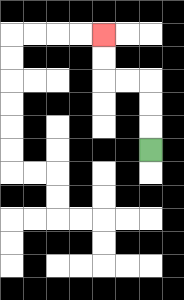{'start': '[6, 6]', 'end': '[4, 1]', 'path_directions': 'U,U,U,L,L,U,U', 'path_coordinates': '[[6, 6], [6, 5], [6, 4], [6, 3], [5, 3], [4, 3], [4, 2], [4, 1]]'}